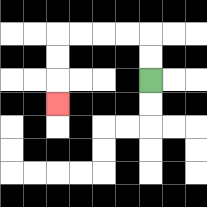{'start': '[6, 3]', 'end': '[2, 4]', 'path_directions': 'U,U,L,L,L,L,D,D,D', 'path_coordinates': '[[6, 3], [6, 2], [6, 1], [5, 1], [4, 1], [3, 1], [2, 1], [2, 2], [2, 3], [2, 4]]'}